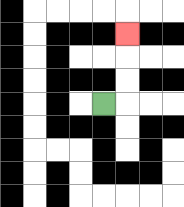{'start': '[4, 4]', 'end': '[5, 1]', 'path_directions': 'R,U,U,U', 'path_coordinates': '[[4, 4], [5, 4], [5, 3], [5, 2], [5, 1]]'}